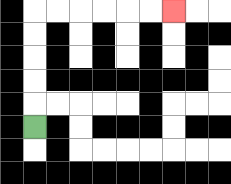{'start': '[1, 5]', 'end': '[7, 0]', 'path_directions': 'U,U,U,U,U,R,R,R,R,R,R', 'path_coordinates': '[[1, 5], [1, 4], [1, 3], [1, 2], [1, 1], [1, 0], [2, 0], [3, 0], [4, 0], [5, 0], [6, 0], [7, 0]]'}